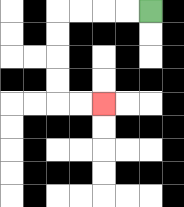{'start': '[6, 0]', 'end': '[4, 4]', 'path_directions': 'L,L,L,L,D,D,D,D,R,R', 'path_coordinates': '[[6, 0], [5, 0], [4, 0], [3, 0], [2, 0], [2, 1], [2, 2], [2, 3], [2, 4], [3, 4], [4, 4]]'}